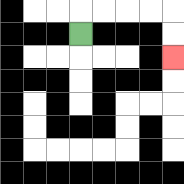{'start': '[3, 1]', 'end': '[7, 2]', 'path_directions': 'U,R,R,R,R,D,D', 'path_coordinates': '[[3, 1], [3, 0], [4, 0], [5, 0], [6, 0], [7, 0], [7, 1], [7, 2]]'}